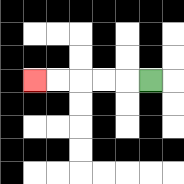{'start': '[6, 3]', 'end': '[1, 3]', 'path_directions': 'L,L,L,L,L', 'path_coordinates': '[[6, 3], [5, 3], [4, 3], [3, 3], [2, 3], [1, 3]]'}